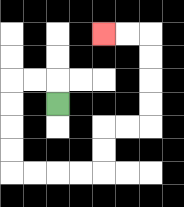{'start': '[2, 4]', 'end': '[4, 1]', 'path_directions': 'U,L,L,D,D,D,D,R,R,R,R,U,U,R,R,U,U,U,U,L,L', 'path_coordinates': '[[2, 4], [2, 3], [1, 3], [0, 3], [0, 4], [0, 5], [0, 6], [0, 7], [1, 7], [2, 7], [3, 7], [4, 7], [4, 6], [4, 5], [5, 5], [6, 5], [6, 4], [6, 3], [6, 2], [6, 1], [5, 1], [4, 1]]'}